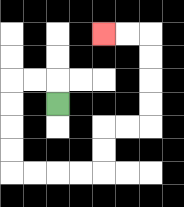{'start': '[2, 4]', 'end': '[4, 1]', 'path_directions': 'U,L,L,D,D,D,D,R,R,R,R,U,U,R,R,U,U,U,U,L,L', 'path_coordinates': '[[2, 4], [2, 3], [1, 3], [0, 3], [0, 4], [0, 5], [0, 6], [0, 7], [1, 7], [2, 7], [3, 7], [4, 7], [4, 6], [4, 5], [5, 5], [6, 5], [6, 4], [6, 3], [6, 2], [6, 1], [5, 1], [4, 1]]'}